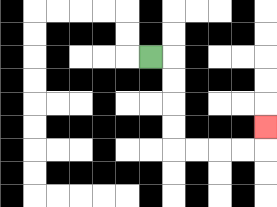{'start': '[6, 2]', 'end': '[11, 5]', 'path_directions': 'R,D,D,D,D,R,R,R,R,U', 'path_coordinates': '[[6, 2], [7, 2], [7, 3], [7, 4], [7, 5], [7, 6], [8, 6], [9, 6], [10, 6], [11, 6], [11, 5]]'}